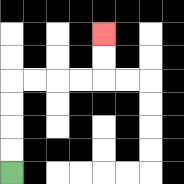{'start': '[0, 7]', 'end': '[4, 1]', 'path_directions': 'U,U,U,U,R,R,R,R,U,U', 'path_coordinates': '[[0, 7], [0, 6], [0, 5], [0, 4], [0, 3], [1, 3], [2, 3], [3, 3], [4, 3], [4, 2], [4, 1]]'}